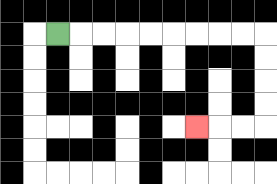{'start': '[2, 1]', 'end': '[8, 5]', 'path_directions': 'R,R,R,R,R,R,R,R,R,D,D,D,D,L,L,L', 'path_coordinates': '[[2, 1], [3, 1], [4, 1], [5, 1], [6, 1], [7, 1], [8, 1], [9, 1], [10, 1], [11, 1], [11, 2], [11, 3], [11, 4], [11, 5], [10, 5], [9, 5], [8, 5]]'}